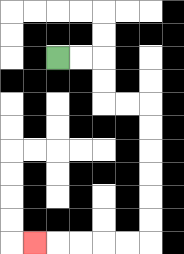{'start': '[2, 2]', 'end': '[1, 10]', 'path_directions': 'R,R,D,D,R,R,D,D,D,D,D,D,L,L,L,L,L', 'path_coordinates': '[[2, 2], [3, 2], [4, 2], [4, 3], [4, 4], [5, 4], [6, 4], [6, 5], [6, 6], [6, 7], [6, 8], [6, 9], [6, 10], [5, 10], [4, 10], [3, 10], [2, 10], [1, 10]]'}